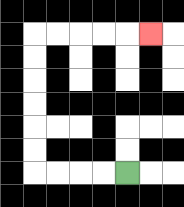{'start': '[5, 7]', 'end': '[6, 1]', 'path_directions': 'L,L,L,L,U,U,U,U,U,U,R,R,R,R,R', 'path_coordinates': '[[5, 7], [4, 7], [3, 7], [2, 7], [1, 7], [1, 6], [1, 5], [1, 4], [1, 3], [1, 2], [1, 1], [2, 1], [3, 1], [4, 1], [5, 1], [6, 1]]'}